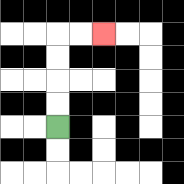{'start': '[2, 5]', 'end': '[4, 1]', 'path_directions': 'U,U,U,U,R,R', 'path_coordinates': '[[2, 5], [2, 4], [2, 3], [2, 2], [2, 1], [3, 1], [4, 1]]'}